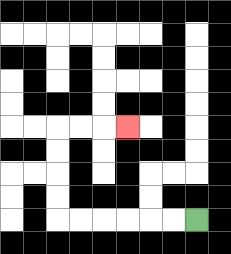{'start': '[8, 9]', 'end': '[5, 5]', 'path_directions': 'L,L,L,L,L,L,U,U,U,U,R,R,R', 'path_coordinates': '[[8, 9], [7, 9], [6, 9], [5, 9], [4, 9], [3, 9], [2, 9], [2, 8], [2, 7], [2, 6], [2, 5], [3, 5], [4, 5], [5, 5]]'}